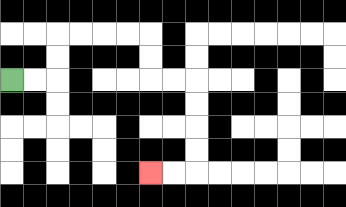{'start': '[0, 3]', 'end': '[6, 7]', 'path_directions': 'R,R,U,U,R,R,R,R,D,D,R,R,D,D,D,D,L,L', 'path_coordinates': '[[0, 3], [1, 3], [2, 3], [2, 2], [2, 1], [3, 1], [4, 1], [5, 1], [6, 1], [6, 2], [6, 3], [7, 3], [8, 3], [8, 4], [8, 5], [8, 6], [8, 7], [7, 7], [6, 7]]'}